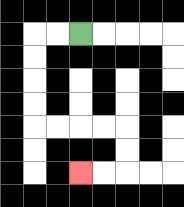{'start': '[3, 1]', 'end': '[3, 7]', 'path_directions': 'L,L,D,D,D,D,R,R,R,R,D,D,L,L', 'path_coordinates': '[[3, 1], [2, 1], [1, 1], [1, 2], [1, 3], [1, 4], [1, 5], [2, 5], [3, 5], [4, 5], [5, 5], [5, 6], [5, 7], [4, 7], [3, 7]]'}